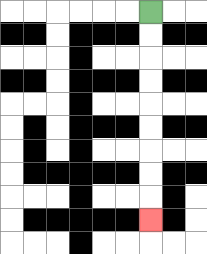{'start': '[6, 0]', 'end': '[6, 9]', 'path_directions': 'D,D,D,D,D,D,D,D,D', 'path_coordinates': '[[6, 0], [6, 1], [6, 2], [6, 3], [6, 4], [6, 5], [6, 6], [6, 7], [6, 8], [6, 9]]'}